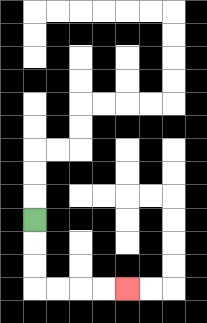{'start': '[1, 9]', 'end': '[5, 12]', 'path_directions': 'D,D,D,R,R,R,R', 'path_coordinates': '[[1, 9], [1, 10], [1, 11], [1, 12], [2, 12], [3, 12], [4, 12], [5, 12]]'}